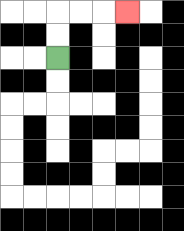{'start': '[2, 2]', 'end': '[5, 0]', 'path_directions': 'U,U,R,R,R', 'path_coordinates': '[[2, 2], [2, 1], [2, 0], [3, 0], [4, 0], [5, 0]]'}